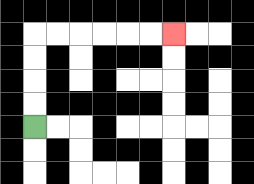{'start': '[1, 5]', 'end': '[7, 1]', 'path_directions': 'U,U,U,U,R,R,R,R,R,R', 'path_coordinates': '[[1, 5], [1, 4], [1, 3], [1, 2], [1, 1], [2, 1], [3, 1], [4, 1], [5, 1], [6, 1], [7, 1]]'}